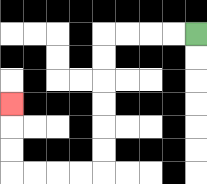{'start': '[8, 1]', 'end': '[0, 4]', 'path_directions': 'L,L,L,L,D,D,D,D,D,D,L,L,L,L,U,U,U', 'path_coordinates': '[[8, 1], [7, 1], [6, 1], [5, 1], [4, 1], [4, 2], [4, 3], [4, 4], [4, 5], [4, 6], [4, 7], [3, 7], [2, 7], [1, 7], [0, 7], [0, 6], [0, 5], [0, 4]]'}